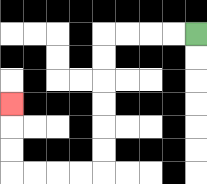{'start': '[8, 1]', 'end': '[0, 4]', 'path_directions': 'L,L,L,L,D,D,D,D,D,D,L,L,L,L,U,U,U', 'path_coordinates': '[[8, 1], [7, 1], [6, 1], [5, 1], [4, 1], [4, 2], [4, 3], [4, 4], [4, 5], [4, 6], [4, 7], [3, 7], [2, 7], [1, 7], [0, 7], [0, 6], [0, 5], [0, 4]]'}